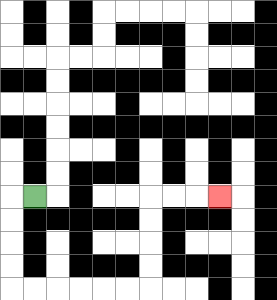{'start': '[1, 8]', 'end': '[9, 8]', 'path_directions': 'L,D,D,D,D,R,R,R,R,R,R,U,U,U,U,R,R,R', 'path_coordinates': '[[1, 8], [0, 8], [0, 9], [0, 10], [0, 11], [0, 12], [1, 12], [2, 12], [3, 12], [4, 12], [5, 12], [6, 12], [6, 11], [6, 10], [6, 9], [6, 8], [7, 8], [8, 8], [9, 8]]'}